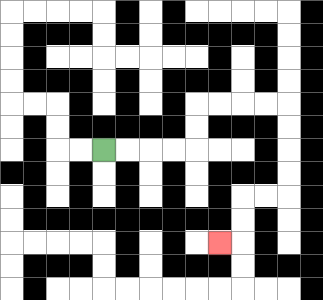{'start': '[4, 6]', 'end': '[9, 10]', 'path_directions': 'R,R,R,R,U,U,R,R,R,R,D,D,D,D,L,L,D,D,L', 'path_coordinates': '[[4, 6], [5, 6], [6, 6], [7, 6], [8, 6], [8, 5], [8, 4], [9, 4], [10, 4], [11, 4], [12, 4], [12, 5], [12, 6], [12, 7], [12, 8], [11, 8], [10, 8], [10, 9], [10, 10], [9, 10]]'}